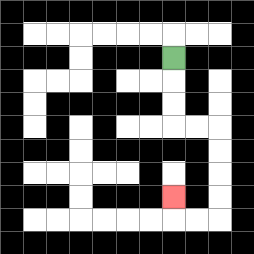{'start': '[7, 2]', 'end': '[7, 8]', 'path_directions': 'D,D,D,R,R,D,D,D,D,L,L,U', 'path_coordinates': '[[7, 2], [7, 3], [7, 4], [7, 5], [8, 5], [9, 5], [9, 6], [9, 7], [9, 8], [9, 9], [8, 9], [7, 9], [7, 8]]'}